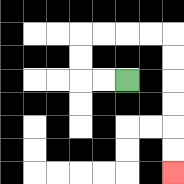{'start': '[5, 3]', 'end': '[7, 7]', 'path_directions': 'L,L,U,U,R,R,R,R,D,D,D,D,D,D', 'path_coordinates': '[[5, 3], [4, 3], [3, 3], [3, 2], [3, 1], [4, 1], [5, 1], [6, 1], [7, 1], [7, 2], [7, 3], [7, 4], [7, 5], [7, 6], [7, 7]]'}